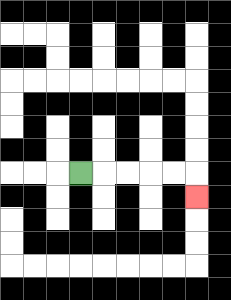{'start': '[3, 7]', 'end': '[8, 8]', 'path_directions': 'R,R,R,R,R,D', 'path_coordinates': '[[3, 7], [4, 7], [5, 7], [6, 7], [7, 7], [8, 7], [8, 8]]'}